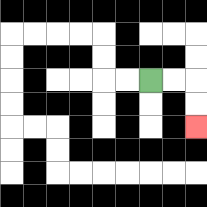{'start': '[6, 3]', 'end': '[8, 5]', 'path_directions': 'R,R,D,D', 'path_coordinates': '[[6, 3], [7, 3], [8, 3], [8, 4], [8, 5]]'}